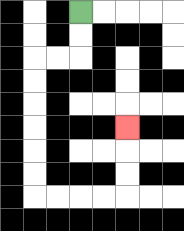{'start': '[3, 0]', 'end': '[5, 5]', 'path_directions': 'D,D,L,L,D,D,D,D,D,D,R,R,R,R,U,U,U', 'path_coordinates': '[[3, 0], [3, 1], [3, 2], [2, 2], [1, 2], [1, 3], [1, 4], [1, 5], [1, 6], [1, 7], [1, 8], [2, 8], [3, 8], [4, 8], [5, 8], [5, 7], [5, 6], [5, 5]]'}